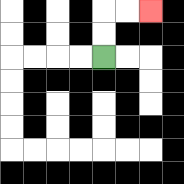{'start': '[4, 2]', 'end': '[6, 0]', 'path_directions': 'U,U,R,R', 'path_coordinates': '[[4, 2], [4, 1], [4, 0], [5, 0], [6, 0]]'}